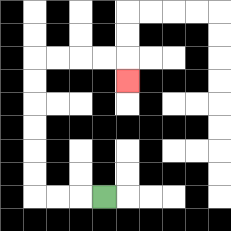{'start': '[4, 8]', 'end': '[5, 3]', 'path_directions': 'L,L,L,U,U,U,U,U,U,R,R,R,R,D', 'path_coordinates': '[[4, 8], [3, 8], [2, 8], [1, 8], [1, 7], [1, 6], [1, 5], [1, 4], [1, 3], [1, 2], [2, 2], [3, 2], [4, 2], [5, 2], [5, 3]]'}